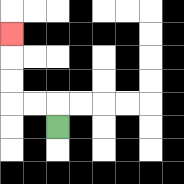{'start': '[2, 5]', 'end': '[0, 1]', 'path_directions': 'U,L,L,U,U,U', 'path_coordinates': '[[2, 5], [2, 4], [1, 4], [0, 4], [0, 3], [0, 2], [0, 1]]'}